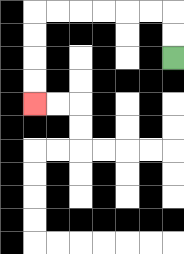{'start': '[7, 2]', 'end': '[1, 4]', 'path_directions': 'U,U,L,L,L,L,L,L,D,D,D,D', 'path_coordinates': '[[7, 2], [7, 1], [7, 0], [6, 0], [5, 0], [4, 0], [3, 0], [2, 0], [1, 0], [1, 1], [1, 2], [1, 3], [1, 4]]'}